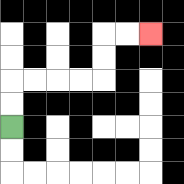{'start': '[0, 5]', 'end': '[6, 1]', 'path_directions': 'U,U,R,R,R,R,U,U,R,R', 'path_coordinates': '[[0, 5], [0, 4], [0, 3], [1, 3], [2, 3], [3, 3], [4, 3], [4, 2], [4, 1], [5, 1], [6, 1]]'}